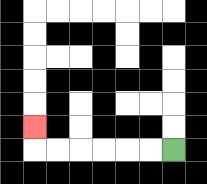{'start': '[7, 6]', 'end': '[1, 5]', 'path_directions': 'L,L,L,L,L,L,U', 'path_coordinates': '[[7, 6], [6, 6], [5, 6], [4, 6], [3, 6], [2, 6], [1, 6], [1, 5]]'}